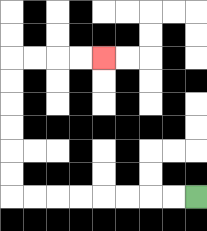{'start': '[8, 8]', 'end': '[4, 2]', 'path_directions': 'L,L,L,L,L,L,L,L,U,U,U,U,U,U,R,R,R,R', 'path_coordinates': '[[8, 8], [7, 8], [6, 8], [5, 8], [4, 8], [3, 8], [2, 8], [1, 8], [0, 8], [0, 7], [0, 6], [0, 5], [0, 4], [0, 3], [0, 2], [1, 2], [2, 2], [3, 2], [4, 2]]'}